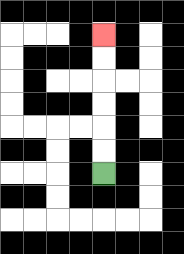{'start': '[4, 7]', 'end': '[4, 1]', 'path_directions': 'U,U,U,U,U,U', 'path_coordinates': '[[4, 7], [4, 6], [4, 5], [4, 4], [4, 3], [4, 2], [4, 1]]'}